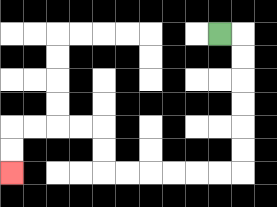{'start': '[9, 1]', 'end': '[0, 7]', 'path_directions': 'R,D,D,D,D,D,D,L,L,L,L,L,L,U,U,L,L,L,L,D,D', 'path_coordinates': '[[9, 1], [10, 1], [10, 2], [10, 3], [10, 4], [10, 5], [10, 6], [10, 7], [9, 7], [8, 7], [7, 7], [6, 7], [5, 7], [4, 7], [4, 6], [4, 5], [3, 5], [2, 5], [1, 5], [0, 5], [0, 6], [0, 7]]'}